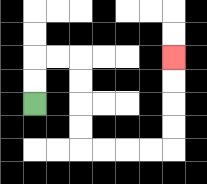{'start': '[1, 4]', 'end': '[7, 2]', 'path_directions': 'U,U,R,R,D,D,D,D,R,R,R,R,U,U,U,U', 'path_coordinates': '[[1, 4], [1, 3], [1, 2], [2, 2], [3, 2], [3, 3], [3, 4], [3, 5], [3, 6], [4, 6], [5, 6], [6, 6], [7, 6], [7, 5], [7, 4], [7, 3], [7, 2]]'}